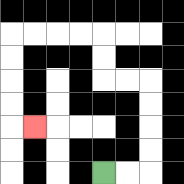{'start': '[4, 7]', 'end': '[1, 5]', 'path_directions': 'R,R,U,U,U,U,L,L,U,U,L,L,L,L,D,D,D,D,R', 'path_coordinates': '[[4, 7], [5, 7], [6, 7], [6, 6], [6, 5], [6, 4], [6, 3], [5, 3], [4, 3], [4, 2], [4, 1], [3, 1], [2, 1], [1, 1], [0, 1], [0, 2], [0, 3], [0, 4], [0, 5], [1, 5]]'}